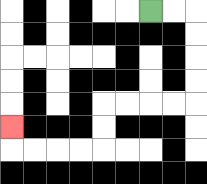{'start': '[6, 0]', 'end': '[0, 5]', 'path_directions': 'R,R,D,D,D,D,L,L,L,L,D,D,L,L,L,L,U', 'path_coordinates': '[[6, 0], [7, 0], [8, 0], [8, 1], [8, 2], [8, 3], [8, 4], [7, 4], [6, 4], [5, 4], [4, 4], [4, 5], [4, 6], [3, 6], [2, 6], [1, 6], [0, 6], [0, 5]]'}